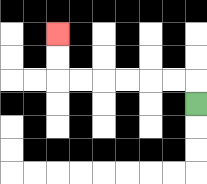{'start': '[8, 4]', 'end': '[2, 1]', 'path_directions': 'U,L,L,L,L,L,L,U,U', 'path_coordinates': '[[8, 4], [8, 3], [7, 3], [6, 3], [5, 3], [4, 3], [3, 3], [2, 3], [2, 2], [2, 1]]'}